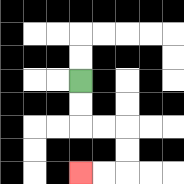{'start': '[3, 3]', 'end': '[3, 7]', 'path_directions': 'D,D,R,R,D,D,L,L', 'path_coordinates': '[[3, 3], [3, 4], [3, 5], [4, 5], [5, 5], [5, 6], [5, 7], [4, 7], [3, 7]]'}